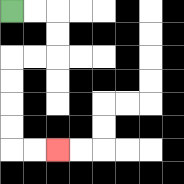{'start': '[0, 0]', 'end': '[2, 6]', 'path_directions': 'R,R,D,D,L,L,D,D,D,D,R,R', 'path_coordinates': '[[0, 0], [1, 0], [2, 0], [2, 1], [2, 2], [1, 2], [0, 2], [0, 3], [0, 4], [0, 5], [0, 6], [1, 6], [2, 6]]'}